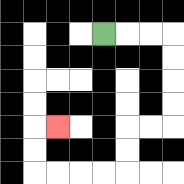{'start': '[4, 1]', 'end': '[2, 5]', 'path_directions': 'R,R,R,D,D,D,D,L,L,D,D,L,L,L,L,U,U,R', 'path_coordinates': '[[4, 1], [5, 1], [6, 1], [7, 1], [7, 2], [7, 3], [7, 4], [7, 5], [6, 5], [5, 5], [5, 6], [5, 7], [4, 7], [3, 7], [2, 7], [1, 7], [1, 6], [1, 5], [2, 5]]'}